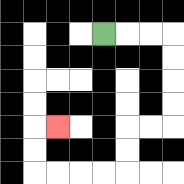{'start': '[4, 1]', 'end': '[2, 5]', 'path_directions': 'R,R,R,D,D,D,D,L,L,D,D,L,L,L,L,U,U,R', 'path_coordinates': '[[4, 1], [5, 1], [6, 1], [7, 1], [7, 2], [7, 3], [7, 4], [7, 5], [6, 5], [5, 5], [5, 6], [5, 7], [4, 7], [3, 7], [2, 7], [1, 7], [1, 6], [1, 5], [2, 5]]'}